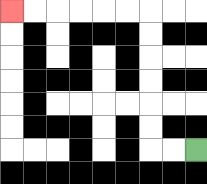{'start': '[8, 6]', 'end': '[0, 0]', 'path_directions': 'L,L,U,U,U,U,U,U,L,L,L,L,L,L', 'path_coordinates': '[[8, 6], [7, 6], [6, 6], [6, 5], [6, 4], [6, 3], [6, 2], [6, 1], [6, 0], [5, 0], [4, 0], [3, 0], [2, 0], [1, 0], [0, 0]]'}